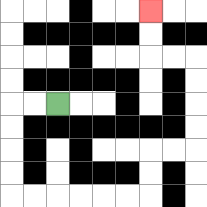{'start': '[2, 4]', 'end': '[6, 0]', 'path_directions': 'L,L,D,D,D,D,R,R,R,R,R,R,U,U,R,R,U,U,U,U,L,L,U,U', 'path_coordinates': '[[2, 4], [1, 4], [0, 4], [0, 5], [0, 6], [0, 7], [0, 8], [1, 8], [2, 8], [3, 8], [4, 8], [5, 8], [6, 8], [6, 7], [6, 6], [7, 6], [8, 6], [8, 5], [8, 4], [8, 3], [8, 2], [7, 2], [6, 2], [6, 1], [6, 0]]'}